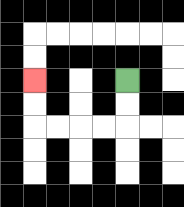{'start': '[5, 3]', 'end': '[1, 3]', 'path_directions': 'D,D,L,L,L,L,U,U', 'path_coordinates': '[[5, 3], [5, 4], [5, 5], [4, 5], [3, 5], [2, 5], [1, 5], [1, 4], [1, 3]]'}